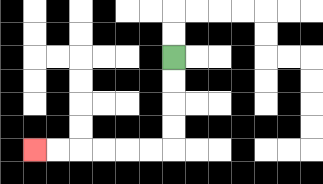{'start': '[7, 2]', 'end': '[1, 6]', 'path_directions': 'D,D,D,D,L,L,L,L,L,L', 'path_coordinates': '[[7, 2], [7, 3], [7, 4], [7, 5], [7, 6], [6, 6], [5, 6], [4, 6], [3, 6], [2, 6], [1, 6]]'}